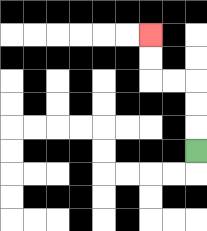{'start': '[8, 6]', 'end': '[6, 1]', 'path_directions': 'U,U,U,L,L,U,U', 'path_coordinates': '[[8, 6], [8, 5], [8, 4], [8, 3], [7, 3], [6, 3], [6, 2], [6, 1]]'}